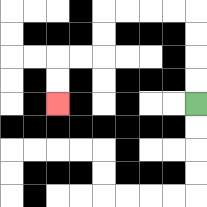{'start': '[8, 4]', 'end': '[2, 4]', 'path_directions': 'U,U,U,U,L,L,L,L,D,D,L,L,D,D', 'path_coordinates': '[[8, 4], [8, 3], [8, 2], [8, 1], [8, 0], [7, 0], [6, 0], [5, 0], [4, 0], [4, 1], [4, 2], [3, 2], [2, 2], [2, 3], [2, 4]]'}